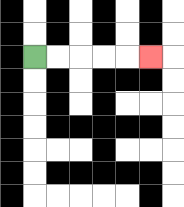{'start': '[1, 2]', 'end': '[6, 2]', 'path_directions': 'R,R,R,R,R', 'path_coordinates': '[[1, 2], [2, 2], [3, 2], [4, 2], [5, 2], [6, 2]]'}